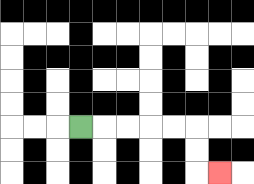{'start': '[3, 5]', 'end': '[9, 7]', 'path_directions': 'R,R,R,R,R,D,D,R', 'path_coordinates': '[[3, 5], [4, 5], [5, 5], [6, 5], [7, 5], [8, 5], [8, 6], [8, 7], [9, 7]]'}